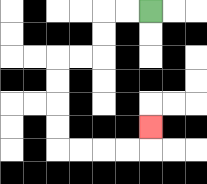{'start': '[6, 0]', 'end': '[6, 5]', 'path_directions': 'L,L,D,D,L,L,D,D,D,D,R,R,R,R,U', 'path_coordinates': '[[6, 0], [5, 0], [4, 0], [4, 1], [4, 2], [3, 2], [2, 2], [2, 3], [2, 4], [2, 5], [2, 6], [3, 6], [4, 6], [5, 6], [6, 6], [6, 5]]'}